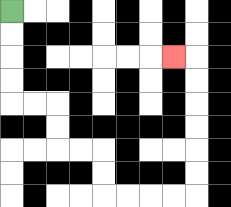{'start': '[0, 0]', 'end': '[7, 2]', 'path_directions': 'D,D,D,D,R,R,D,D,R,R,D,D,R,R,R,R,U,U,U,U,U,U,L', 'path_coordinates': '[[0, 0], [0, 1], [0, 2], [0, 3], [0, 4], [1, 4], [2, 4], [2, 5], [2, 6], [3, 6], [4, 6], [4, 7], [4, 8], [5, 8], [6, 8], [7, 8], [8, 8], [8, 7], [8, 6], [8, 5], [8, 4], [8, 3], [8, 2], [7, 2]]'}